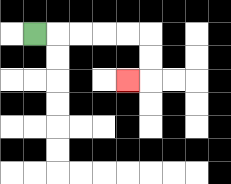{'start': '[1, 1]', 'end': '[5, 3]', 'path_directions': 'R,R,R,R,R,D,D,L', 'path_coordinates': '[[1, 1], [2, 1], [3, 1], [4, 1], [5, 1], [6, 1], [6, 2], [6, 3], [5, 3]]'}